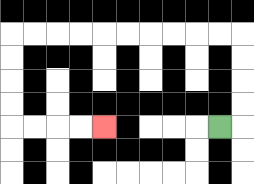{'start': '[9, 5]', 'end': '[4, 5]', 'path_directions': 'R,U,U,U,U,L,L,L,L,L,L,L,L,L,L,D,D,D,D,R,R,R,R', 'path_coordinates': '[[9, 5], [10, 5], [10, 4], [10, 3], [10, 2], [10, 1], [9, 1], [8, 1], [7, 1], [6, 1], [5, 1], [4, 1], [3, 1], [2, 1], [1, 1], [0, 1], [0, 2], [0, 3], [0, 4], [0, 5], [1, 5], [2, 5], [3, 5], [4, 5]]'}